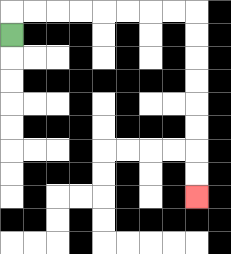{'start': '[0, 1]', 'end': '[8, 8]', 'path_directions': 'U,R,R,R,R,R,R,R,R,D,D,D,D,D,D,D,D', 'path_coordinates': '[[0, 1], [0, 0], [1, 0], [2, 0], [3, 0], [4, 0], [5, 0], [6, 0], [7, 0], [8, 0], [8, 1], [8, 2], [8, 3], [8, 4], [8, 5], [8, 6], [8, 7], [8, 8]]'}